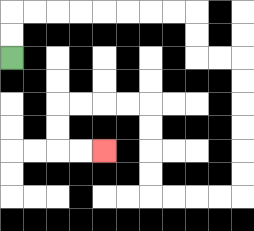{'start': '[0, 2]', 'end': '[4, 6]', 'path_directions': 'U,U,R,R,R,R,R,R,R,R,D,D,R,R,D,D,D,D,D,D,L,L,L,L,U,U,U,U,L,L,L,L,D,D,R,R', 'path_coordinates': '[[0, 2], [0, 1], [0, 0], [1, 0], [2, 0], [3, 0], [4, 0], [5, 0], [6, 0], [7, 0], [8, 0], [8, 1], [8, 2], [9, 2], [10, 2], [10, 3], [10, 4], [10, 5], [10, 6], [10, 7], [10, 8], [9, 8], [8, 8], [7, 8], [6, 8], [6, 7], [6, 6], [6, 5], [6, 4], [5, 4], [4, 4], [3, 4], [2, 4], [2, 5], [2, 6], [3, 6], [4, 6]]'}